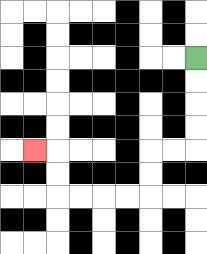{'start': '[8, 2]', 'end': '[1, 6]', 'path_directions': 'D,D,D,D,L,L,D,D,L,L,L,L,U,U,L', 'path_coordinates': '[[8, 2], [8, 3], [8, 4], [8, 5], [8, 6], [7, 6], [6, 6], [6, 7], [6, 8], [5, 8], [4, 8], [3, 8], [2, 8], [2, 7], [2, 6], [1, 6]]'}